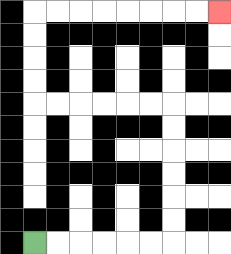{'start': '[1, 10]', 'end': '[9, 0]', 'path_directions': 'R,R,R,R,R,R,U,U,U,U,U,U,L,L,L,L,L,L,U,U,U,U,R,R,R,R,R,R,R,R', 'path_coordinates': '[[1, 10], [2, 10], [3, 10], [4, 10], [5, 10], [6, 10], [7, 10], [7, 9], [7, 8], [7, 7], [7, 6], [7, 5], [7, 4], [6, 4], [5, 4], [4, 4], [3, 4], [2, 4], [1, 4], [1, 3], [1, 2], [1, 1], [1, 0], [2, 0], [3, 0], [4, 0], [5, 0], [6, 0], [7, 0], [8, 0], [9, 0]]'}